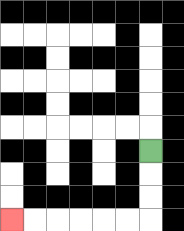{'start': '[6, 6]', 'end': '[0, 9]', 'path_directions': 'D,D,D,L,L,L,L,L,L', 'path_coordinates': '[[6, 6], [6, 7], [6, 8], [6, 9], [5, 9], [4, 9], [3, 9], [2, 9], [1, 9], [0, 9]]'}